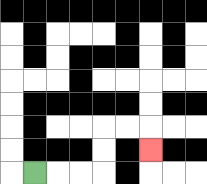{'start': '[1, 7]', 'end': '[6, 6]', 'path_directions': 'R,R,R,U,U,R,R,D', 'path_coordinates': '[[1, 7], [2, 7], [3, 7], [4, 7], [4, 6], [4, 5], [5, 5], [6, 5], [6, 6]]'}